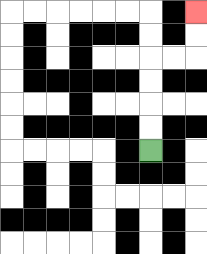{'start': '[6, 6]', 'end': '[8, 0]', 'path_directions': 'U,U,U,U,R,R,U,U', 'path_coordinates': '[[6, 6], [6, 5], [6, 4], [6, 3], [6, 2], [7, 2], [8, 2], [8, 1], [8, 0]]'}